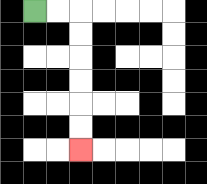{'start': '[1, 0]', 'end': '[3, 6]', 'path_directions': 'R,R,D,D,D,D,D,D', 'path_coordinates': '[[1, 0], [2, 0], [3, 0], [3, 1], [3, 2], [3, 3], [3, 4], [3, 5], [3, 6]]'}